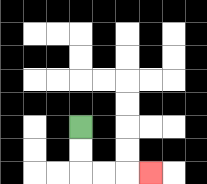{'start': '[3, 5]', 'end': '[6, 7]', 'path_directions': 'D,D,R,R,R', 'path_coordinates': '[[3, 5], [3, 6], [3, 7], [4, 7], [5, 7], [6, 7]]'}